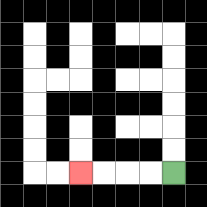{'start': '[7, 7]', 'end': '[3, 7]', 'path_directions': 'L,L,L,L', 'path_coordinates': '[[7, 7], [6, 7], [5, 7], [4, 7], [3, 7]]'}